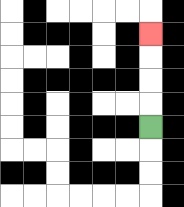{'start': '[6, 5]', 'end': '[6, 1]', 'path_directions': 'U,U,U,U', 'path_coordinates': '[[6, 5], [6, 4], [6, 3], [6, 2], [6, 1]]'}